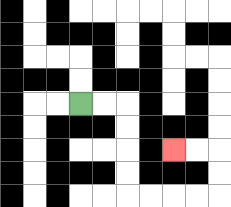{'start': '[3, 4]', 'end': '[7, 6]', 'path_directions': 'R,R,D,D,D,D,R,R,R,R,U,U,L,L', 'path_coordinates': '[[3, 4], [4, 4], [5, 4], [5, 5], [5, 6], [5, 7], [5, 8], [6, 8], [7, 8], [8, 8], [9, 8], [9, 7], [9, 6], [8, 6], [7, 6]]'}